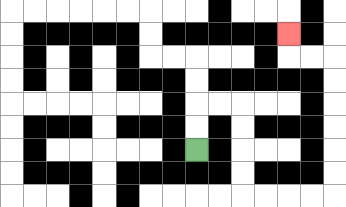{'start': '[8, 6]', 'end': '[12, 1]', 'path_directions': 'U,U,R,R,D,D,D,D,R,R,R,R,U,U,U,U,U,U,L,L,U', 'path_coordinates': '[[8, 6], [8, 5], [8, 4], [9, 4], [10, 4], [10, 5], [10, 6], [10, 7], [10, 8], [11, 8], [12, 8], [13, 8], [14, 8], [14, 7], [14, 6], [14, 5], [14, 4], [14, 3], [14, 2], [13, 2], [12, 2], [12, 1]]'}